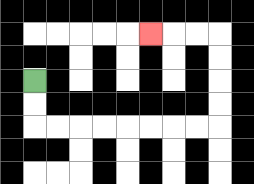{'start': '[1, 3]', 'end': '[6, 1]', 'path_directions': 'D,D,R,R,R,R,R,R,R,R,U,U,U,U,L,L,L', 'path_coordinates': '[[1, 3], [1, 4], [1, 5], [2, 5], [3, 5], [4, 5], [5, 5], [6, 5], [7, 5], [8, 5], [9, 5], [9, 4], [9, 3], [9, 2], [9, 1], [8, 1], [7, 1], [6, 1]]'}